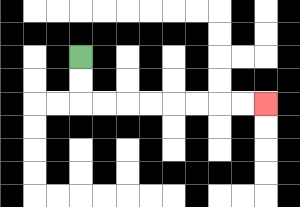{'start': '[3, 2]', 'end': '[11, 4]', 'path_directions': 'D,D,R,R,R,R,R,R,R,R', 'path_coordinates': '[[3, 2], [3, 3], [3, 4], [4, 4], [5, 4], [6, 4], [7, 4], [8, 4], [9, 4], [10, 4], [11, 4]]'}